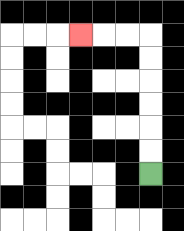{'start': '[6, 7]', 'end': '[3, 1]', 'path_directions': 'U,U,U,U,U,U,L,L,L', 'path_coordinates': '[[6, 7], [6, 6], [6, 5], [6, 4], [6, 3], [6, 2], [6, 1], [5, 1], [4, 1], [3, 1]]'}